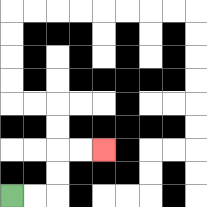{'start': '[0, 8]', 'end': '[4, 6]', 'path_directions': 'R,R,U,U,R,R', 'path_coordinates': '[[0, 8], [1, 8], [2, 8], [2, 7], [2, 6], [3, 6], [4, 6]]'}